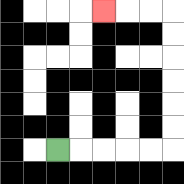{'start': '[2, 6]', 'end': '[4, 0]', 'path_directions': 'R,R,R,R,R,U,U,U,U,U,U,L,L,L', 'path_coordinates': '[[2, 6], [3, 6], [4, 6], [5, 6], [6, 6], [7, 6], [7, 5], [7, 4], [7, 3], [7, 2], [7, 1], [7, 0], [6, 0], [5, 0], [4, 0]]'}